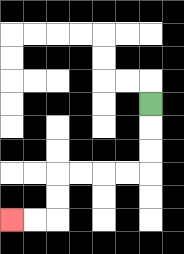{'start': '[6, 4]', 'end': '[0, 9]', 'path_directions': 'D,D,D,L,L,L,L,D,D,L,L', 'path_coordinates': '[[6, 4], [6, 5], [6, 6], [6, 7], [5, 7], [4, 7], [3, 7], [2, 7], [2, 8], [2, 9], [1, 9], [0, 9]]'}